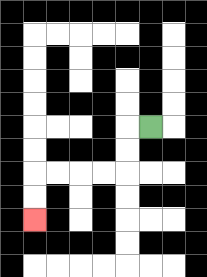{'start': '[6, 5]', 'end': '[1, 9]', 'path_directions': 'L,D,D,L,L,L,L,D,D', 'path_coordinates': '[[6, 5], [5, 5], [5, 6], [5, 7], [4, 7], [3, 7], [2, 7], [1, 7], [1, 8], [1, 9]]'}